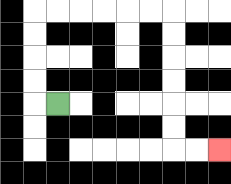{'start': '[2, 4]', 'end': '[9, 6]', 'path_directions': 'L,U,U,U,U,R,R,R,R,R,R,D,D,D,D,D,D,R,R', 'path_coordinates': '[[2, 4], [1, 4], [1, 3], [1, 2], [1, 1], [1, 0], [2, 0], [3, 0], [4, 0], [5, 0], [6, 0], [7, 0], [7, 1], [7, 2], [7, 3], [7, 4], [7, 5], [7, 6], [8, 6], [9, 6]]'}